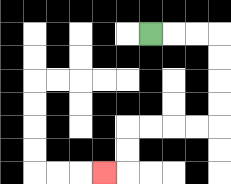{'start': '[6, 1]', 'end': '[4, 7]', 'path_directions': 'R,R,R,D,D,D,D,L,L,L,L,D,D,L', 'path_coordinates': '[[6, 1], [7, 1], [8, 1], [9, 1], [9, 2], [9, 3], [9, 4], [9, 5], [8, 5], [7, 5], [6, 5], [5, 5], [5, 6], [5, 7], [4, 7]]'}